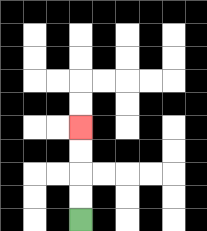{'start': '[3, 9]', 'end': '[3, 5]', 'path_directions': 'U,U,U,U', 'path_coordinates': '[[3, 9], [3, 8], [3, 7], [3, 6], [3, 5]]'}